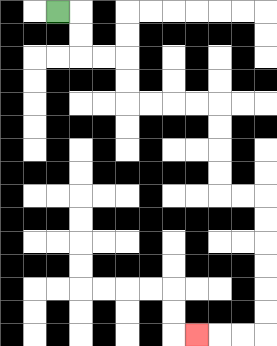{'start': '[2, 0]', 'end': '[8, 14]', 'path_directions': 'R,D,D,R,R,D,D,R,R,R,R,D,D,D,D,R,R,D,D,D,D,D,D,L,L,L', 'path_coordinates': '[[2, 0], [3, 0], [3, 1], [3, 2], [4, 2], [5, 2], [5, 3], [5, 4], [6, 4], [7, 4], [8, 4], [9, 4], [9, 5], [9, 6], [9, 7], [9, 8], [10, 8], [11, 8], [11, 9], [11, 10], [11, 11], [11, 12], [11, 13], [11, 14], [10, 14], [9, 14], [8, 14]]'}